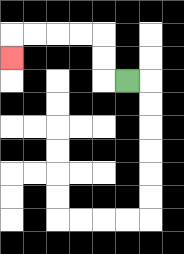{'start': '[5, 3]', 'end': '[0, 2]', 'path_directions': 'L,U,U,L,L,L,L,D', 'path_coordinates': '[[5, 3], [4, 3], [4, 2], [4, 1], [3, 1], [2, 1], [1, 1], [0, 1], [0, 2]]'}